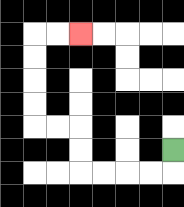{'start': '[7, 6]', 'end': '[3, 1]', 'path_directions': 'D,L,L,L,L,U,U,L,L,U,U,U,U,R,R', 'path_coordinates': '[[7, 6], [7, 7], [6, 7], [5, 7], [4, 7], [3, 7], [3, 6], [3, 5], [2, 5], [1, 5], [1, 4], [1, 3], [1, 2], [1, 1], [2, 1], [3, 1]]'}